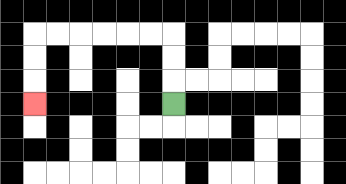{'start': '[7, 4]', 'end': '[1, 4]', 'path_directions': 'U,U,U,L,L,L,L,L,L,D,D,D', 'path_coordinates': '[[7, 4], [7, 3], [7, 2], [7, 1], [6, 1], [5, 1], [4, 1], [3, 1], [2, 1], [1, 1], [1, 2], [1, 3], [1, 4]]'}